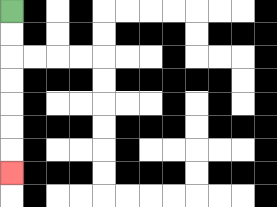{'start': '[0, 0]', 'end': '[0, 7]', 'path_directions': 'D,D,D,D,D,D,D', 'path_coordinates': '[[0, 0], [0, 1], [0, 2], [0, 3], [0, 4], [0, 5], [0, 6], [0, 7]]'}